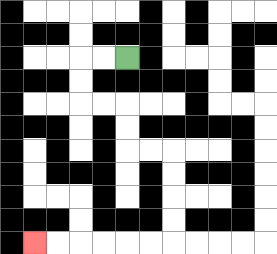{'start': '[5, 2]', 'end': '[1, 10]', 'path_directions': 'L,L,D,D,R,R,D,D,R,R,D,D,D,D,L,L,L,L,L,L', 'path_coordinates': '[[5, 2], [4, 2], [3, 2], [3, 3], [3, 4], [4, 4], [5, 4], [5, 5], [5, 6], [6, 6], [7, 6], [7, 7], [7, 8], [7, 9], [7, 10], [6, 10], [5, 10], [4, 10], [3, 10], [2, 10], [1, 10]]'}